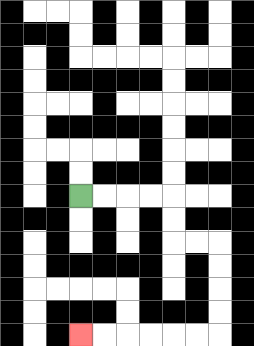{'start': '[3, 8]', 'end': '[3, 14]', 'path_directions': 'R,R,R,R,D,D,R,R,D,D,D,D,L,L,L,L,L,L', 'path_coordinates': '[[3, 8], [4, 8], [5, 8], [6, 8], [7, 8], [7, 9], [7, 10], [8, 10], [9, 10], [9, 11], [9, 12], [9, 13], [9, 14], [8, 14], [7, 14], [6, 14], [5, 14], [4, 14], [3, 14]]'}